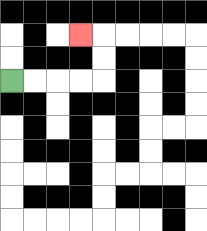{'start': '[0, 3]', 'end': '[3, 1]', 'path_directions': 'R,R,R,R,U,U,L', 'path_coordinates': '[[0, 3], [1, 3], [2, 3], [3, 3], [4, 3], [4, 2], [4, 1], [3, 1]]'}